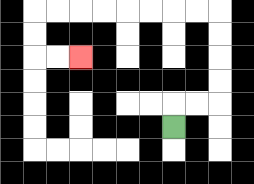{'start': '[7, 5]', 'end': '[3, 2]', 'path_directions': 'U,R,R,U,U,U,U,L,L,L,L,L,L,L,L,D,D,R,R', 'path_coordinates': '[[7, 5], [7, 4], [8, 4], [9, 4], [9, 3], [9, 2], [9, 1], [9, 0], [8, 0], [7, 0], [6, 0], [5, 0], [4, 0], [3, 0], [2, 0], [1, 0], [1, 1], [1, 2], [2, 2], [3, 2]]'}